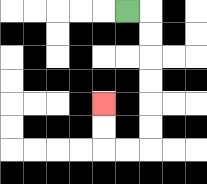{'start': '[5, 0]', 'end': '[4, 4]', 'path_directions': 'R,D,D,D,D,D,D,L,L,U,U', 'path_coordinates': '[[5, 0], [6, 0], [6, 1], [6, 2], [6, 3], [6, 4], [6, 5], [6, 6], [5, 6], [4, 6], [4, 5], [4, 4]]'}